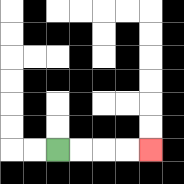{'start': '[2, 6]', 'end': '[6, 6]', 'path_directions': 'R,R,R,R', 'path_coordinates': '[[2, 6], [3, 6], [4, 6], [5, 6], [6, 6]]'}